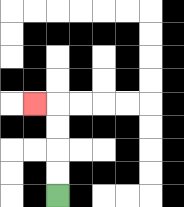{'start': '[2, 8]', 'end': '[1, 4]', 'path_directions': 'U,U,U,U,L', 'path_coordinates': '[[2, 8], [2, 7], [2, 6], [2, 5], [2, 4], [1, 4]]'}